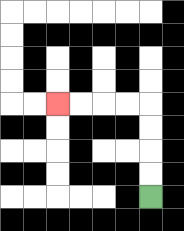{'start': '[6, 8]', 'end': '[2, 4]', 'path_directions': 'U,U,U,U,L,L,L,L', 'path_coordinates': '[[6, 8], [6, 7], [6, 6], [6, 5], [6, 4], [5, 4], [4, 4], [3, 4], [2, 4]]'}